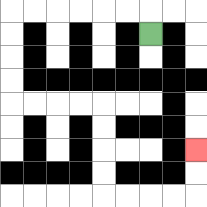{'start': '[6, 1]', 'end': '[8, 6]', 'path_directions': 'U,L,L,L,L,L,L,D,D,D,D,R,R,R,R,D,D,D,D,R,R,R,R,U,U', 'path_coordinates': '[[6, 1], [6, 0], [5, 0], [4, 0], [3, 0], [2, 0], [1, 0], [0, 0], [0, 1], [0, 2], [0, 3], [0, 4], [1, 4], [2, 4], [3, 4], [4, 4], [4, 5], [4, 6], [4, 7], [4, 8], [5, 8], [6, 8], [7, 8], [8, 8], [8, 7], [8, 6]]'}